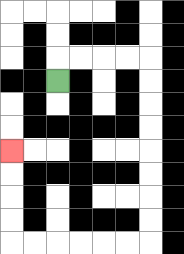{'start': '[2, 3]', 'end': '[0, 6]', 'path_directions': 'U,R,R,R,R,D,D,D,D,D,D,D,D,L,L,L,L,L,L,U,U,U,U', 'path_coordinates': '[[2, 3], [2, 2], [3, 2], [4, 2], [5, 2], [6, 2], [6, 3], [6, 4], [6, 5], [6, 6], [6, 7], [6, 8], [6, 9], [6, 10], [5, 10], [4, 10], [3, 10], [2, 10], [1, 10], [0, 10], [0, 9], [0, 8], [0, 7], [0, 6]]'}